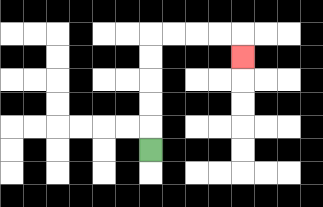{'start': '[6, 6]', 'end': '[10, 2]', 'path_directions': 'U,U,U,U,U,R,R,R,R,D', 'path_coordinates': '[[6, 6], [6, 5], [6, 4], [6, 3], [6, 2], [6, 1], [7, 1], [8, 1], [9, 1], [10, 1], [10, 2]]'}